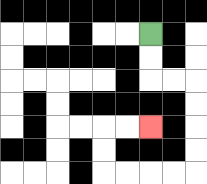{'start': '[6, 1]', 'end': '[6, 5]', 'path_directions': 'D,D,R,R,D,D,D,D,L,L,L,L,U,U,R,R', 'path_coordinates': '[[6, 1], [6, 2], [6, 3], [7, 3], [8, 3], [8, 4], [8, 5], [8, 6], [8, 7], [7, 7], [6, 7], [5, 7], [4, 7], [4, 6], [4, 5], [5, 5], [6, 5]]'}